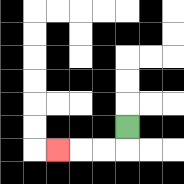{'start': '[5, 5]', 'end': '[2, 6]', 'path_directions': 'D,L,L,L', 'path_coordinates': '[[5, 5], [5, 6], [4, 6], [3, 6], [2, 6]]'}